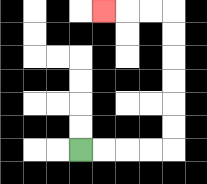{'start': '[3, 6]', 'end': '[4, 0]', 'path_directions': 'R,R,R,R,U,U,U,U,U,U,L,L,L', 'path_coordinates': '[[3, 6], [4, 6], [5, 6], [6, 6], [7, 6], [7, 5], [7, 4], [7, 3], [7, 2], [7, 1], [7, 0], [6, 0], [5, 0], [4, 0]]'}